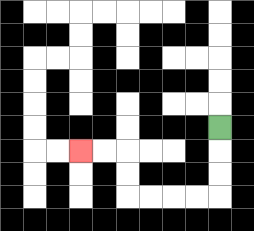{'start': '[9, 5]', 'end': '[3, 6]', 'path_directions': 'D,D,D,L,L,L,L,U,U,L,L', 'path_coordinates': '[[9, 5], [9, 6], [9, 7], [9, 8], [8, 8], [7, 8], [6, 8], [5, 8], [5, 7], [5, 6], [4, 6], [3, 6]]'}